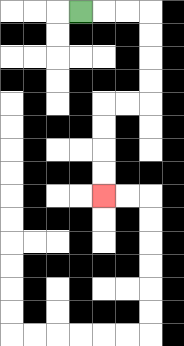{'start': '[3, 0]', 'end': '[4, 8]', 'path_directions': 'R,R,R,D,D,D,D,L,L,D,D,D,D', 'path_coordinates': '[[3, 0], [4, 0], [5, 0], [6, 0], [6, 1], [6, 2], [6, 3], [6, 4], [5, 4], [4, 4], [4, 5], [4, 6], [4, 7], [4, 8]]'}